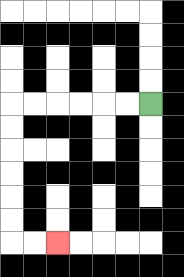{'start': '[6, 4]', 'end': '[2, 10]', 'path_directions': 'L,L,L,L,L,L,D,D,D,D,D,D,R,R', 'path_coordinates': '[[6, 4], [5, 4], [4, 4], [3, 4], [2, 4], [1, 4], [0, 4], [0, 5], [0, 6], [0, 7], [0, 8], [0, 9], [0, 10], [1, 10], [2, 10]]'}